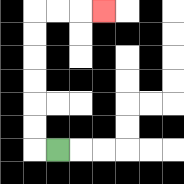{'start': '[2, 6]', 'end': '[4, 0]', 'path_directions': 'L,U,U,U,U,U,U,R,R,R', 'path_coordinates': '[[2, 6], [1, 6], [1, 5], [1, 4], [1, 3], [1, 2], [1, 1], [1, 0], [2, 0], [3, 0], [4, 0]]'}